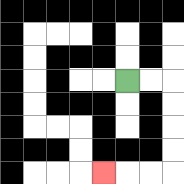{'start': '[5, 3]', 'end': '[4, 7]', 'path_directions': 'R,R,D,D,D,D,L,L,L', 'path_coordinates': '[[5, 3], [6, 3], [7, 3], [7, 4], [7, 5], [7, 6], [7, 7], [6, 7], [5, 7], [4, 7]]'}